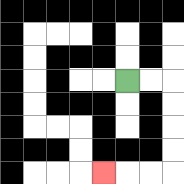{'start': '[5, 3]', 'end': '[4, 7]', 'path_directions': 'R,R,D,D,D,D,L,L,L', 'path_coordinates': '[[5, 3], [6, 3], [7, 3], [7, 4], [7, 5], [7, 6], [7, 7], [6, 7], [5, 7], [4, 7]]'}